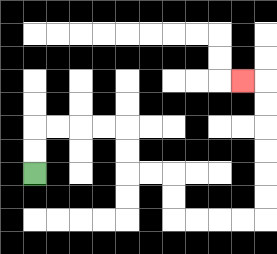{'start': '[1, 7]', 'end': '[10, 3]', 'path_directions': 'U,U,R,R,R,R,D,D,R,R,D,D,R,R,R,R,U,U,U,U,U,U,L', 'path_coordinates': '[[1, 7], [1, 6], [1, 5], [2, 5], [3, 5], [4, 5], [5, 5], [5, 6], [5, 7], [6, 7], [7, 7], [7, 8], [7, 9], [8, 9], [9, 9], [10, 9], [11, 9], [11, 8], [11, 7], [11, 6], [11, 5], [11, 4], [11, 3], [10, 3]]'}